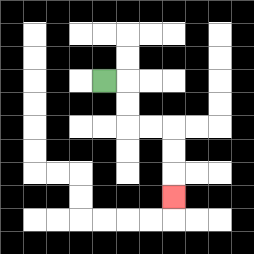{'start': '[4, 3]', 'end': '[7, 8]', 'path_directions': 'R,D,D,R,R,D,D,D', 'path_coordinates': '[[4, 3], [5, 3], [5, 4], [5, 5], [6, 5], [7, 5], [7, 6], [7, 7], [7, 8]]'}